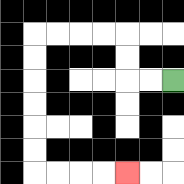{'start': '[7, 3]', 'end': '[5, 7]', 'path_directions': 'L,L,U,U,L,L,L,L,D,D,D,D,D,D,R,R,R,R', 'path_coordinates': '[[7, 3], [6, 3], [5, 3], [5, 2], [5, 1], [4, 1], [3, 1], [2, 1], [1, 1], [1, 2], [1, 3], [1, 4], [1, 5], [1, 6], [1, 7], [2, 7], [3, 7], [4, 7], [5, 7]]'}